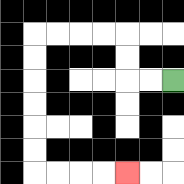{'start': '[7, 3]', 'end': '[5, 7]', 'path_directions': 'L,L,U,U,L,L,L,L,D,D,D,D,D,D,R,R,R,R', 'path_coordinates': '[[7, 3], [6, 3], [5, 3], [5, 2], [5, 1], [4, 1], [3, 1], [2, 1], [1, 1], [1, 2], [1, 3], [1, 4], [1, 5], [1, 6], [1, 7], [2, 7], [3, 7], [4, 7], [5, 7]]'}